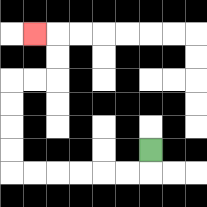{'start': '[6, 6]', 'end': '[1, 1]', 'path_directions': 'D,L,L,L,L,L,L,U,U,U,U,R,R,U,U,L', 'path_coordinates': '[[6, 6], [6, 7], [5, 7], [4, 7], [3, 7], [2, 7], [1, 7], [0, 7], [0, 6], [0, 5], [0, 4], [0, 3], [1, 3], [2, 3], [2, 2], [2, 1], [1, 1]]'}